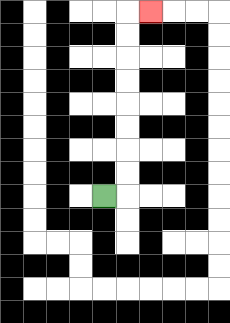{'start': '[4, 8]', 'end': '[6, 0]', 'path_directions': 'R,U,U,U,U,U,U,U,U,R', 'path_coordinates': '[[4, 8], [5, 8], [5, 7], [5, 6], [5, 5], [5, 4], [5, 3], [5, 2], [5, 1], [5, 0], [6, 0]]'}